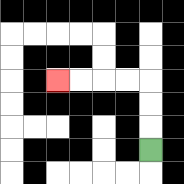{'start': '[6, 6]', 'end': '[2, 3]', 'path_directions': 'U,U,U,L,L,L,L', 'path_coordinates': '[[6, 6], [6, 5], [6, 4], [6, 3], [5, 3], [4, 3], [3, 3], [2, 3]]'}